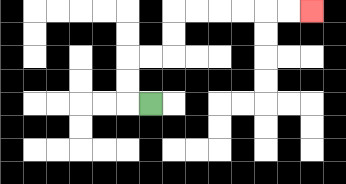{'start': '[6, 4]', 'end': '[13, 0]', 'path_directions': 'L,U,U,R,R,U,U,R,R,R,R,R,R', 'path_coordinates': '[[6, 4], [5, 4], [5, 3], [5, 2], [6, 2], [7, 2], [7, 1], [7, 0], [8, 0], [9, 0], [10, 0], [11, 0], [12, 0], [13, 0]]'}